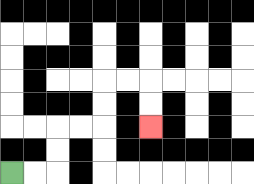{'start': '[0, 7]', 'end': '[6, 5]', 'path_directions': 'R,R,U,U,R,R,U,U,R,R,D,D', 'path_coordinates': '[[0, 7], [1, 7], [2, 7], [2, 6], [2, 5], [3, 5], [4, 5], [4, 4], [4, 3], [5, 3], [6, 3], [6, 4], [6, 5]]'}